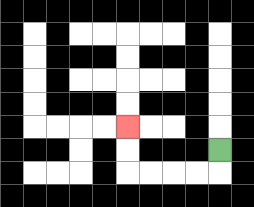{'start': '[9, 6]', 'end': '[5, 5]', 'path_directions': 'D,L,L,L,L,U,U', 'path_coordinates': '[[9, 6], [9, 7], [8, 7], [7, 7], [6, 7], [5, 7], [5, 6], [5, 5]]'}